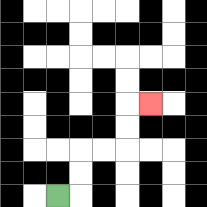{'start': '[2, 8]', 'end': '[6, 4]', 'path_directions': 'R,U,U,R,R,U,U,R', 'path_coordinates': '[[2, 8], [3, 8], [3, 7], [3, 6], [4, 6], [5, 6], [5, 5], [5, 4], [6, 4]]'}